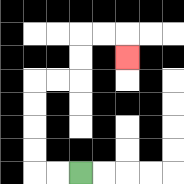{'start': '[3, 7]', 'end': '[5, 2]', 'path_directions': 'L,L,U,U,U,U,R,R,U,U,R,R,D', 'path_coordinates': '[[3, 7], [2, 7], [1, 7], [1, 6], [1, 5], [1, 4], [1, 3], [2, 3], [3, 3], [3, 2], [3, 1], [4, 1], [5, 1], [5, 2]]'}